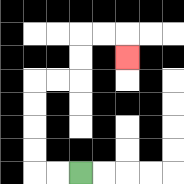{'start': '[3, 7]', 'end': '[5, 2]', 'path_directions': 'L,L,U,U,U,U,R,R,U,U,R,R,D', 'path_coordinates': '[[3, 7], [2, 7], [1, 7], [1, 6], [1, 5], [1, 4], [1, 3], [2, 3], [3, 3], [3, 2], [3, 1], [4, 1], [5, 1], [5, 2]]'}